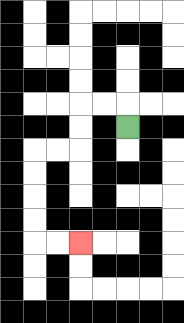{'start': '[5, 5]', 'end': '[3, 10]', 'path_directions': 'U,L,L,D,D,L,L,D,D,D,D,R,R', 'path_coordinates': '[[5, 5], [5, 4], [4, 4], [3, 4], [3, 5], [3, 6], [2, 6], [1, 6], [1, 7], [1, 8], [1, 9], [1, 10], [2, 10], [3, 10]]'}